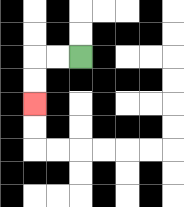{'start': '[3, 2]', 'end': '[1, 4]', 'path_directions': 'L,L,D,D', 'path_coordinates': '[[3, 2], [2, 2], [1, 2], [1, 3], [1, 4]]'}